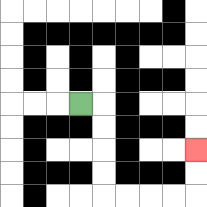{'start': '[3, 4]', 'end': '[8, 6]', 'path_directions': 'R,D,D,D,D,R,R,R,R,U,U', 'path_coordinates': '[[3, 4], [4, 4], [4, 5], [4, 6], [4, 7], [4, 8], [5, 8], [6, 8], [7, 8], [8, 8], [8, 7], [8, 6]]'}